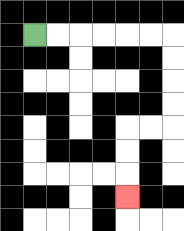{'start': '[1, 1]', 'end': '[5, 8]', 'path_directions': 'R,R,R,R,R,R,D,D,D,D,L,L,D,D,D', 'path_coordinates': '[[1, 1], [2, 1], [3, 1], [4, 1], [5, 1], [6, 1], [7, 1], [7, 2], [7, 3], [7, 4], [7, 5], [6, 5], [5, 5], [5, 6], [5, 7], [5, 8]]'}